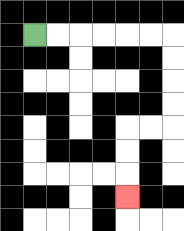{'start': '[1, 1]', 'end': '[5, 8]', 'path_directions': 'R,R,R,R,R,R,D,D,D,D,L,L,D,D,D', 'path_coordinates': '[[1, 1], [2, 1], [3, 1], [4, 1], [5, 1], [6, 1], [7, 1], [7, 2], [7, 3], [7, 4], [7, 5], [6, 5], [5, 5], [5, 6], [5, 7], [5, 8]]'}